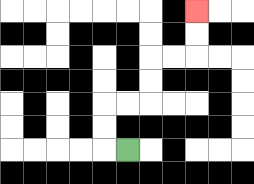{'start': '[5, 6]', 'end': '[8, 0]', 'path_directions': 'L,U,U,R,R,U,U,R,R,U,U', 'path_coordinates': '[[5, 6], [4, 6], [4, 5], [4, 4], [5, 4], [6, 4], [6, 3], [6, 2], [7, 2], [8, 2], [8, 1], [8, 0]]'}